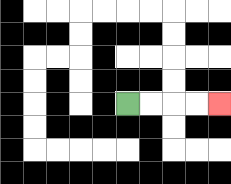{'start': '[5, 4]', 'end': '[9, 4]', 'path_directions': 'R,R,R,R', 'path_coordinates': '[[5, 4], [6, 4], [7, 4], [8, 4], [9, 4]]'}